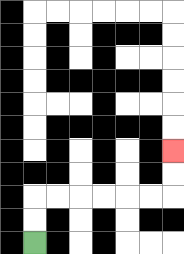{'start': '[1, 10]', 'end': '[7, 6]', 'path_directions': 'U,U,R,R,R,R,R,R,U,U', 'path_coordinates': '[[1, 10], [1, 9], [1, 8], [2, 8], [3, 8], [4, 8], [5, 8], [6, 8], [7, 8], [7, 7], [7, 6]]'}